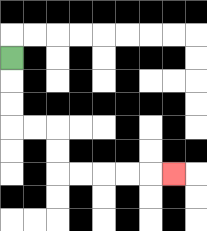{'start': '[0, 2]', 'end': '[7, 7]', 'path_directions': 'D,D,D,R,R,D,D,R,R,R,R,R', 'path_coordinates': '[[0, 2], [0, 3], [0, 4], [0, 5], [1, 5], [2, 5], [2, 6], [2, 7], [3, 7], [4, 7], [5, 7], [6, 7], [7, 7]]'}